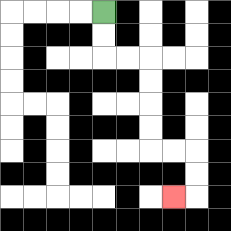{'start': '[4, 0]', 'end': '[7, 8]', 'path_directions': 'D,D,R,R,D,D,D,D,R,R,D,D,L', 'path_coordinates': '[[4, 0], [4, 1], [4, 2], [5, 2], [6, 2], [6, 3], [6, 4], [6, 5], [6, 6], [7, 6], [8, 6], [8, 7], [8, 8], [7, 8]]'}